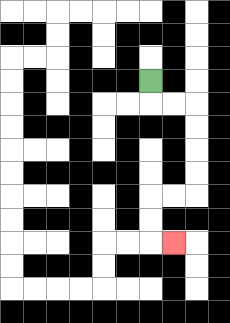{'start': '[6, 3]', 'end': '[7, 10]', 'path_directions': 'D,R,R,D,D,D,D,L,L,D,D,R', 'path_coordinates': '[[6, 3], [6, 4], [7, 4], [8, 4], [8, 5], [8, 6], [8, 7], [8, 8], [7, 8], [6, 8], [6, 9], [6, 10], [7, 10]]'}